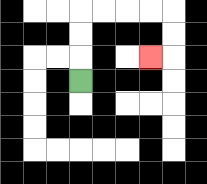{'start': '[3, 3]', 'end': '[6, 2]', 'path_directions': 'U,U,U,R,R,R,R,D,D,L', 'path_coordinates': '[[3, 3], [3, 2], [3, 1], [3, 0], [4, 0], [5, 0], [6, 0], [7, 0], [7, 1], [7, 2], [6, 2]]'}